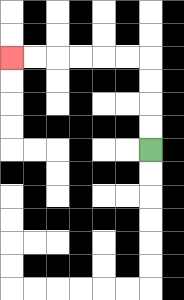{'start': '[6, 6]', 'end': '[0, 2]', 'path_directions': 'U,U,U,U,L,L,L,L,L,L', 'path_coordinates': '[[6, 6], [6, 5], [6, 4], [6, 3], [6, 2], [5, 2], [4, 2], [3, 2], [2, 2], [1, 2], [0, 2]]'}